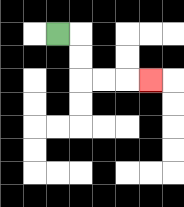{'start': '[2, 1]', 'end': '[6, 3]', 'path_directions': 'R,D,D,R,R,R', 'path_coordinates': '[[2, 1], [3, 1], [3, 2], [3, 3], [4, 3], [5, 3], [6, 3]]'}